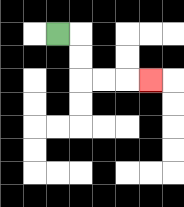{'start': '[2, 1]', 'end': '[6, 3]', 'path_directions': 'R,D,D,R,R,R', 'path_coordinates': '[[2, 1], [3, 1], [3, 2], [3, 3], [4, 3], [5, 3], [6, 3]]'}